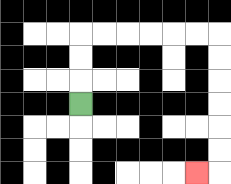{'start': '[3, 4]', 'end': '[8, 7]', 'path_directions': 'U,U,U,R,R,R,R,R,R,D,D,D,D,D,D,L', 'path_coordinates': '[[3, 4], [3, 3], [3, 2], [3, 1], [4, 1], [5, 1], [6, 1], [7, 1], [8, 1], [9, 1], [9, 2], [9, 3], [9, 4], [9, 5], [9, 6], [9, 7], [8, 7]]'}